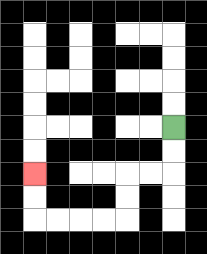{'start': '[7, 5]', 'end': '[1, 7]', 'path_directions': 'D,D,L,L,D,D,L,L,L,L,U,U', 'path_coordinates': '[[7, 5], [7, 6], [7, 7], [6, 7], [5, 7], [5, 8], [5, 9], [4, 9], [3, 9], [2, 9], [1, 9], [1, 8], [1, 7]]'}